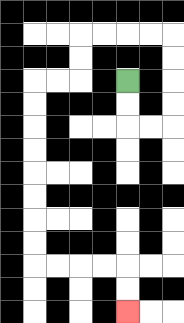{'start': '[5, 3]', 'end': '[5, 13]', 'path_directions': 'D,D,R,R,U,U,U,U,L,L,L,L,D,D,L,L,D,D,D,D,D,D,D,D,R,R,R,R,D,D', 'path_coordinates': '[[5, 3], [5, 4], [5, 5], [6, 5], [7, 5], [7, 4], [7, 3], [7, 2], [7, 1], [6, 1], [5, 1], [4, 1], [3, 1], [3, 2], [3, 3], [2, 3], [1, 3], [1, 4], [1, 5], [1, 6], [1, 7], [1, 8], [1, 9], [1, 10], [1, 11], [2, 11], [3, 11], [4, 11], [5, 11], [5, 12], [5, 13]]'}